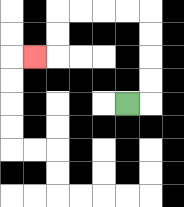{'start': '[5, 4]', 'end': '[1, 2]', 'path_directions': 'R,U,U,U,U,L,L,L,L,D,D,L', 'path_coordinates': '[[5, 4], [6, 4], [6, 3], [6, 2], [6, 1], [6, 0], [5, 0], [4, 0], [3, 0], [2, 0], [2, 1], [2, 2], [1, 2]]'}